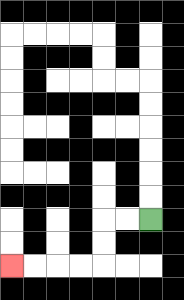{'start': '[6, 9]', 'end': '[0, 11]', 'path_directions': 'L,L,D,D,L,L,L,L', 'path_coordinates': '[[6, 9], [5, 9], [4, 9], [4, 10], [4, 11], [3, 11], [2, 11], [1, 11], [0, 11]]'}